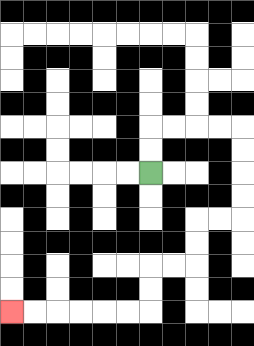{'start': '[6, 7]', 'end': '[0, 13]', 'path_directions': 'U,U,R,R,R,R,D,D,D,D,L,L,D,D,L,L,D,D,L,L,L,L,L,L', 'path_coordinates': '[[6, 7], [6, 6], [6, 5], [7, 5], [8, 5], [9, 5], [10, 5], [10, 6], [10, 7], [10, 8], [10, 9], [9, 9], [8, 9], [8, 10], [8, 11], [7, 11], [6, 11], [6, 12], [6, 13], [5, 13], [4, 13], [3, 13], [2, 13], [1, 13], [0, 13]]'}